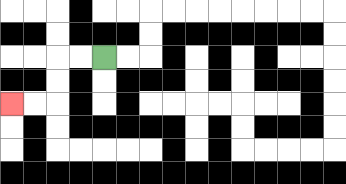{'start': '[4, 2]', 'end': '[0, 4]', 'path_directions': 'L,L,D,D,L,L', 'path_coordinates': '[[4, 2], [3, 2], [2, 2], [2, 3], [2, 4], [1, 4], [0, 4]]'}